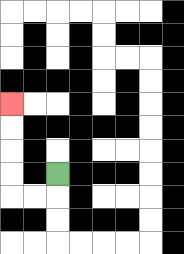{'start': '[2, 7]', 'end': '[0, 4]', 'path_directions': 'D,L,L,U,U,U,U', 'path_coordinates': '[[2, 7], [2, 8], [1, 8], [0, 8], [0, 7], [0, 6], [0, 5], [0, 4]]'}